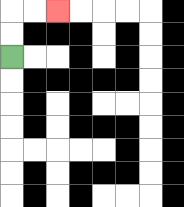{'start': '[0, 2]', 'end': '[2, 0]', 'path_directions': 'U,U,R,R', 'path_coordinates': '[[0, 2], [0, 1], [0, 0], [1, 0], [2, 0]]'}